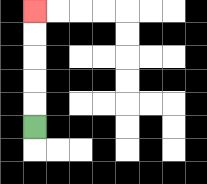{'start': '[1, 5]', 'end': '[1, 0]', 'path_directions': 'U,U,U,U,U', 'path_coordinates': '[[1, 5], [1, 4], [1, 3], [1, 2], [1, 1], [1, 0]]'}